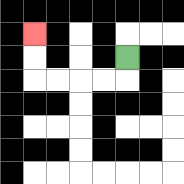{'start': '[5, 2]', 'end': '[1, 1]', 'path_directions': 'D,L,L,L,L,U,U', 'path_coordinates': '[[5, 2], [5, 3], [4, 3], [3, 3], [2, 3], [1, 3], [1, 2], [1, 1]]'}